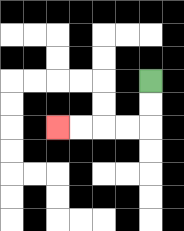{'start': '[6, 3]', 'end': '[2, 5]', 'path_directions': 'D,D,L,L,L,L', 'path_coordinates': '[[6, 3], [6, 4], [6, 5], [5, 5], [4, 5], [3, 5], [2, 5]]'}